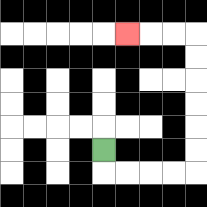{'start': '[4, 6]', 'end': '[5, 1]', 'path_directions': 'D,R,R,R,R,U,U,U,U,U,U,L,L,L', 'path_coordinates': '[[4, 6], [4, 7], [5, 7], [6, 7], [7, 7], [8, 7], [8, 6], [8, 5], [8, 4], [8, 3], [8, 2], [8, 1], [7, 1], [6, 1], [5, 1]]'}